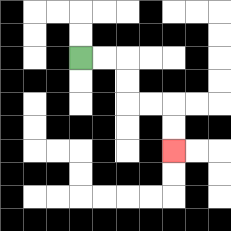{'start': '[3, 2]', 'end': '[7, 6]', 'path_directions': 'R,R,D,D,R,R,D,D', 'path_coordinates': '[[3, 2], [4, 2], [5, 2], [5, 3], [5, 4], [6, 4], [7, 4], [7, 5], [7, 6]]'}